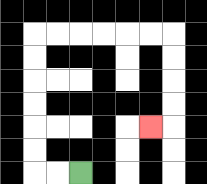{'start': '[3, 7]', 'end': '[6, 5]', 'path_directions': 'L,L,U,U,U,U,U,U,R,R,R,R,R,R,D,D,D,D,L', 'path_coordinates': '[[3, 7], [2, 7], [1, 7], [1, 6], [1, 5], [1, 4], [1, 3], [1, 2], [1, 1], [2, 1], [3, 1], [4, 1], [5, 1], [6, 1], [7, 1], [7, 2], [7, 3], [7, 4], [7, 5], [6, 5]]'}